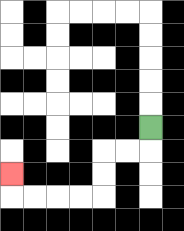{'start': '[6, 5]', 'end': '[0, 7]', 'path_directions': 'D,L,L,D,D,L,L,L,L,U', 'path_coordinates': '[[6, 5], [6, 6], [5, 6], [4, 6], [4, 7], [4, 8], [3, 8], [2, 8], [1, 8], [0, 8], [0, 7]]'}